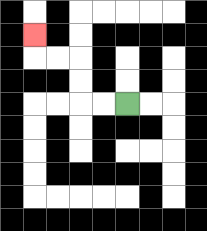{'start': '[5, 4]', 'end': '[1, 1]', 'path_directions': 'L,L,U,U,L,L,U', 'path_coordinates': '[[5, 4], [4, 4], [3, 4], [3, 3], [3, 2], [2, 2], [1, 2], [1, 1]]'}